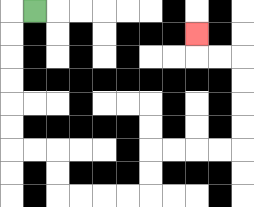{'start': '[1, 0]', 'end': '[8, 1]', 'path_directions': 'L,D,D,D,D,D,D,R,R,D,D,R,R,R,R,U,U,R,R,R,R,U,U,U,U,L,L,U', 'path_coordinates': '[[1, 0], [0, 0], [0, 1], [0, 2], [0, 3], [0, 4], [0, 5], [0, 6], [1, 6], [2, 6], [2, 7], [2, 8], [3, 8], [4, 8], [5, 8], [6, 8], [6, 7], [6, 6], [7, 6], [8, 6], [9, 6], [10, 6], [10, 5], [10, 4], [10, 3], [10, 2], [9, 2], [8, 2], [8, 1]]'}